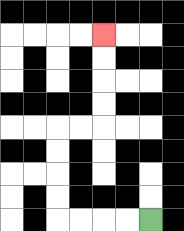{'start': '[6, 9]', 'end': '[4, 1]', 'path_directions': 'L,L,L,L,U,U,U,U,R,R,U,U,U,U', 'path_coordinates': '[[6, 9], [5, 9], [4, 9], [3, 9], [2, 9], [2, 8], [2, 7], [2, 6], [2, 5], [3, 5], [4, 5], [4, 4], [4, 3], [4, 2], [4, 1]]'}